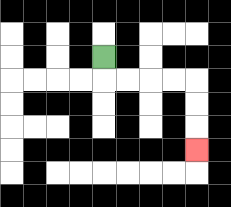{'start': '[4, 2]', 'end': '[8, 6]', 'path_directions': 'D,R,R,R,R,D,D,D', 'path_coordinates': '[[4, 2], [4, 3], [5, 3], [6, 3], [7, 3], [8, 3], [8, 4], [8, 5], [8, 6]]'}